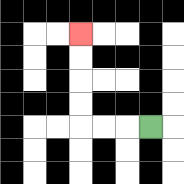{'start': '[6, 5]', 'end': '[3, 1]', 'path_directions': 'L,L,L,U,U,U,U', 'path_coordinates': '[[6, 5], [5, 5], [4, 5], [3, 5], [3, 4], [3, 3], [3, 2], [3, 1]]'}